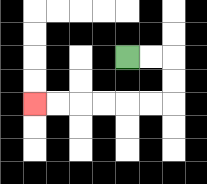{'start': '[5, 2]', 'end': '[1, 4]', 'path_directions': 'R,R,D,D,L,L,L,L,L,L', 'path_coordinates': '[[5, 2], [6, 2], [7, 2], [7, 3], [7, 4], [6, 4], [5, 4], [4, 4], [3, 4], [2, 4], [1, 4]]'}